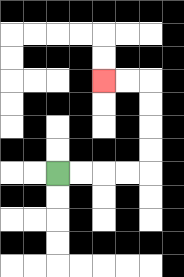{'start': '[2, 7]', 'end': '[4, 3]', 'path_directions': 'R,R,R,R,U,U,U,U,L,L', 'path_coordinates': '[[2, 7], [3, 7], [4, 7], [5, 7], [6, 7], [6, 6], [6, 5], [6, 4], [6, 3], [5, 3], [4, 3]]'}